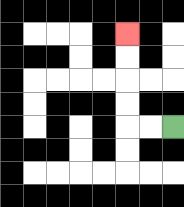{'start': '[7, 5]', 'end': '[5, 1]', 'path_directions': 'L,L,U,U,U,U', 'path_coordinates': '[[7, 5], [6, 5], [5, 5], [5, 4], [5, 3], [5, 2], [5, 1]]'}